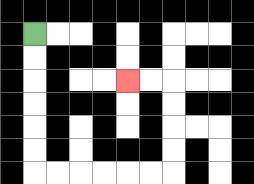{'start': '[1, 1]', 'end': '[5, 3]', 'path_directions': 'D,D,D,D,D,D,R,R,R,R,R,R,U,U,U,U,L,L', 'path_coordinates': '[[1, 1], [1, 2], [1, 3], [1, 4], [1, 5], [1, 6], [1, 7], [2, 7], [3, 7], [4, 7], [5, 7], [6, 7], [7, 7], [7, 6], [7, 5], [7, 4], [7, 3], [6, 3], [5, 3]]'}